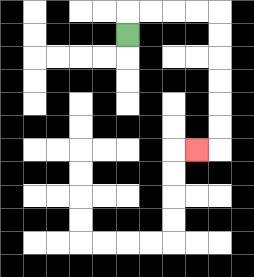{'start': '[5, 1]', 'end': '[8, 6]', 'path_directions': 'U,R,R,R,R,D,D,D,D,D,D,L', 'path_coordinates': '[[5, 1], [5, 0], [6, 0], [7, 0], [8, 0], [9, 0], [9, 1], [9, 2], [9, 3], [9, 4], [9, 5], [9, 6], [8, 6]]'}